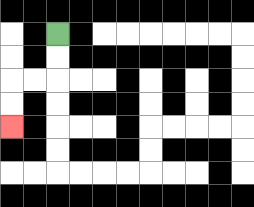{'start': '[2, 1]', 'end': '[0, 5]', 'path_directions': 'D,D,L,L,D,D', 'path_coordinates': '[[2, 1], [2, 2], [2, 3], [1, 3], [0, 3], [0, 4], [0, 5]]'}